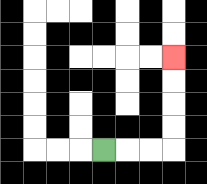{'start': '[4, 6]', 'end': '[7, 2]', 'path_directions': 'R,R,R,U,U,U,U', 'path_coordinates': '[[4, 6], [5, 6], [6, 6], [7, 6], [7, 5], [7, 4], [7, 3], [7, 2]]'}